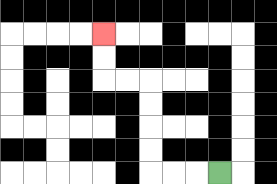{'start': '[9, 7]', 'end': '[4, 1]', 'path_directions': 'L,L,L,U,U,U,U,L,L,U,U', 'path_coordinates': '[[9, 7], [8, 7], [7, 7], [6, 7], [6, 6], [6, 5], [6, 4], [6, 3], [5, 3], [4, 3], [4, 2], [4, 1]]'}